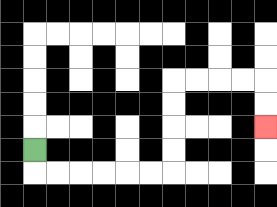{'start': '[1, 6]', 'end': '[11, 5]', 'path_directions': 'D,R,R,R,R,R,R,U,U,U,U,R,R,R,R,D,D', 'path_coordinates': '[[1, 6], [1, 7], [2, 7], [3, 7], [4, 7], [5, 7], [6, 7], [7, 7], [7, 6], [7, 5], [7, 4], [7, 3], [8, 3], [9, 3], [10, 3], [11, 3], [11, 4], [11, 5]]'}